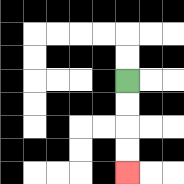{'start': '[5, 3]', 'end': '[5, 7]', 'path_directions': 'D,D,D,D', 'path_coordinates': '[[5, 3], [5, 4], [5, 5], [5, 6], [5, 7]]'}